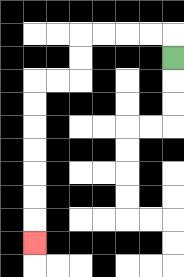{'start': '[7, 2]', 'end': '[1, 10]', 'path_directions': 'U,L,L,L,L,D,D,L,L,D,D,D,D,D,D,D', 'path_coordinates': '[[7, 2], [7, 1], [6, 1], [5, 1], [4, 1], [3, 1], [3, 2], [3, 3], [2, 3], [1, 3], [1, 4], [1, 5], [1, 6], [1, 7], [1, 8], [1, 9], [1, 10]]'}